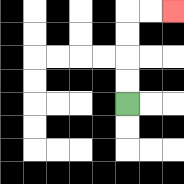{'start': '[5, 4]', 'end': '[7, 0]', 'path_directions': 'U,U,U,U,R,R', 'path_coordinates': '[[5, 4], [5, 3], [5, 2], [5, 1], [5, 0], [6, 0], [7, 0]]'}